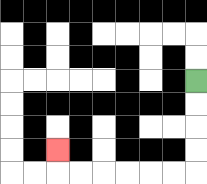{'start': '[8, 3]', 'end': '[2, 6]', 'path_directions': 'D,D,D,D,L,L,L,L,L,L,U', 'path_coordinates': '[[8, 3], [8, 4], [8, 5], [8, 6], [8, 7], [7, 7], [6, 7], [5, 7], [4, 7], [3, 7], [2, 7], [2, 6]]'}